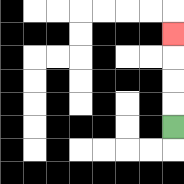{'start': '[7, 5]', 'end': '[7, 1]', 'path_directions': 'U,U,U,U', 'path_coordinates': '[[7, 5], [7, 4], [7, 3], [7, 2], [7, 1]]'}